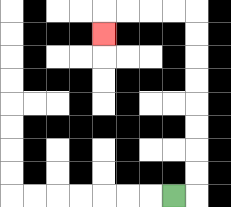{'start': '[7, 8]', 'end': '[4, 1]', 'path_directions': 'R,U,U,U,U,U,U,U,U,L,L,L,L,D', 'path_coordinates': '[[7, 8], [8, 8], [8, 7], [8, 6], [8, 5], [8, 4], [8, 3], [8, 2], [8, 1], [8, 0], [7, 0], [6, 0], [5, 0], [4, 0], [4, 1]]'}